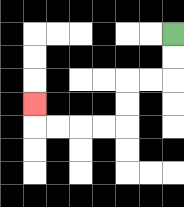{'start': '[7, 1]', 'end': '[1, 4]', 'path_directions': 'D,D,L,L,D,D,L,L,L,L,U', 'path_coordinates': '[[7, 1], [7, 2], [7, 3], [6, 3], [5, 3], [5, 4], [5, 5], [4, 5], [3, 5], [2, 5], [1, 5], [1, 4]]'}